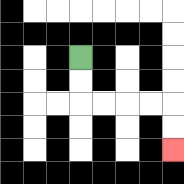{'start': '[3, 2]', 'end': '[7, 6]', 'path_directions': 'D,D,R,R,R,R,D,D', 'path_coordinates': '[[3, 2], [3, 3], [3, 4], [4, 4], [5, 4], [6, 4], [7, 4], [7, 5], [7, 6]]'}